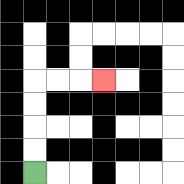{'start': '[1, 7]', 'end': '[4, 3]', 'path_directions': 'U,U,U,U,R,R,R', 'path_coordinates': '[[1, 7], [1, 6], [1, 5], [1, 4], [1, 3], [2, 3], [3, 3], [4, 3]]'}